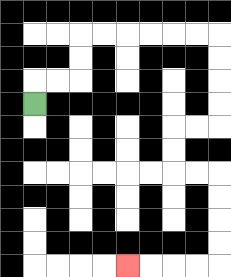{'start': '[1, 4]', 'end': '[5, 11]', 'path_directions': 'U,R,R,U,U,R,R,R,R,R,R,D,D,D,D,L,L,D,D,R,R,D,D,D,D,L,L,L,L', 'path_coordinates': '[[1, 4], [1, 3], [2, 3], [3, 3], [3, 2], [3, 1], [4, 1], [5, 1], [6, 1], [7, 1], [8, 1], [9, 1], [9, 2], [9, 3], [9, 4], [9, 5], [8, 5], [7, 5], [7, 6], [7, 7], [8, 7], [9, 7], [9, 8], [9, 9], [9, 10], [9, 11], [8, 11], [7, 11], [6, 11], [5, 11]]'}